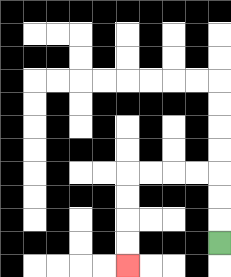{'start': '[9, 10]', 'end': '[5, 11]', 'path_directions': 'U,U,U,L,L,L,L,D,D,D,D', 'path_coordinates': '[[9, 10], [9, 9], [9, 8], [9, 7], [8, 7], [7, 7], [6, 7], [5, 7], [5, 8], [5, 9], [5, 10], [5, 11]]'}